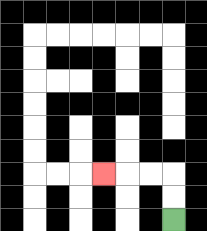{'start': '[7, 9]', 'end': '[4, 7]', 'path_directions': 'U,U,L,L,L', 'path_coordinates': '[[7, 9], [7, 8], [7, 7], [6, 7], [5, 7], [4, 7]]'}